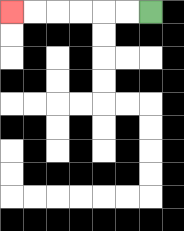{'start': '[6, 0]', 'end': '[0, 0]', 'path_directions': 'L,L,L,L,L,L', 'path_coordinates': '[[6, 0], [5, 0], [4, 0], [3, 0], [2, 0], [1, 0], [0, 0]]'}